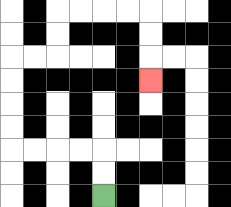{'start': '[4, 8]', 'end': '[6, 3]', 'path_directions': 'U,U,L,L,L,L,U,U,U,U,R,R,U,U,R,R,R,R,D,D,D', 'path_coordinates': '[[4, 8], [4, 7], [4, 6], [3, 6], [2, 6], [1, 6], [0, 6], [0, 5], [0, 4], [0, 3], [0, 2], [1, 2], [2, 2], [2, 1], [2, 0], [3, 0], [4, 0], [5, 0], [6, 0], [6, 1], [6, 2], [6, 3]]'}